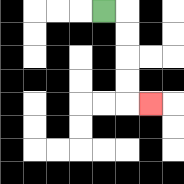{'start': '[4, 0]', 'end': '[6, 4]', 'path_directions': 'R,D,D,D,D,R', 'path_coordinates': '[[4, 0], [5, 0], [5, 1], [5, 2], [5, 3], [5, 4], [6, 4]]'}